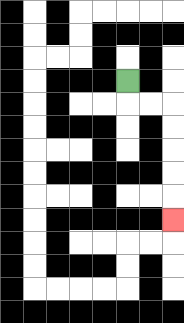{'start': '[5, 3]', 'end': '[7, 9]', 'path_directions': 'D,R,R,D,D,D,D,D', 'path_coordinates': '[[5, 3], [5, 4], [6, 4], [7, 4], [7, 5], [7, 6], [7, 7], [7, 8], [7, 9]]'}